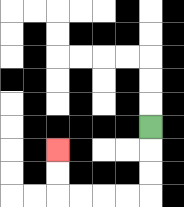{'start': '[6, 5]', 'end': '[2, 6]', 'path_directions': 'D,D,D,L,L,L,L,U,U', 'path_coordinates': '[[6, 5], [6, 6], [6, 7], [6, 8], [5, 8], [4, 8], [3, 8], [2, 8], [2, 7], [2, 6]]'}